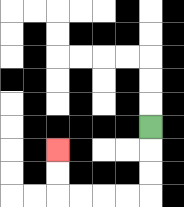{'start': '[6, 5]', 'end': '[2, 6]', 'path_directions': 'D,D,D,L,L,L,L,U,U', 'path_coordinates': '[[6, 5], [6, 6], [6, 7], [6, 8], [5, 8], [4, 8], [3, 8], [2, 8], [2, 7], [2, 6]]'}